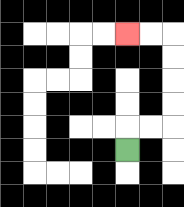{'start': '[5, 6]', 'end': '[5, 1]', 'path_directions': 'U,R,R,U,U,U,U,L,L', 'path_coordinates': '[[5, 6], [5, 5], [6, 5], [7, 5], [7, 4], [7, 3], [7, 2], [7, 1], [6, 1], [5, 1]]'}